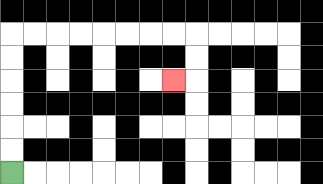{'start': '[0, 7]', 'end': '[7, 3]', 'path_directions': 'U,U,U,U,U,U,R,R,R,R,R,R,R,R,D,D,L', 'path_coordinates': '[[0, 7], [0, 6], [0, 5], [0, 4], [0, 3], [0, 2], [0, 1], [1, 1], [2, 1], [3, 1], [4, 1], [5, 1], [6, 1], [7, 1], [8, 1], [8, 2], [8, 3], [7, 3]]'}